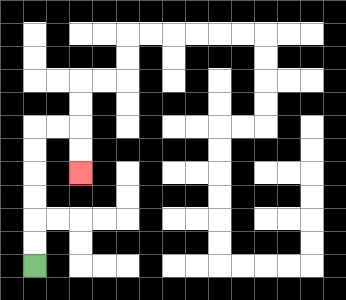{'start': '[1, 11]', 'end': '[3, 7]', 'path_directions': 'U,U,U,U,U,U,R,R,D,D', 'path_coordinates': '[[1, 11], [1, 10], [1, 9], [1, 8], [1, 7], [1, 6], [1, 5], [2, 5], [3, 5], [3, 6], [3, 7]]'}